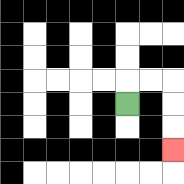{'start': '[5, 4]', 'end': '[7, 6]', 'path_directions': 'U,R,R,D,D,D', 'path_coordinates': '[[5, 4], [5, 3], [6, 3], [7, 3], [7, 4], [7, 5], [7, 6]]'}